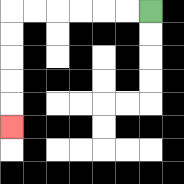{'start': '[6, 0]', 'end': '[0, 5]', 'path_directions': 'L,L,L,L,L,L,D,D,D,D,D', 'path_coordinates': '[[6, 0], [5, 0], [4, 0], [3, 0], [2, 0], [1, 0], [0, 0], [0, 1], [0, 2], [0, 3], [0, 4], [0, 5]]'}